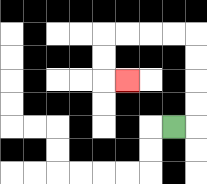{'start': '[7, 5]', 'end': '[5, 3]', 'path_directions': 'R,U,U,U,U,L,L,L,L,D,D,R', 'path_coordinates': '[[7, 5], [8, 5], [8, 4], [8, 3], [8, 2], [8, 1], [7, 1], [6, 1], [5, 1], [4, 1], [4, 2], [4, 3], [5, 3]]'}